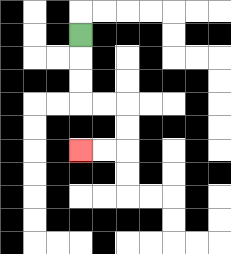{'start': '[3, 1]', 'end': '[3, 6]', 'path_directions': 'D,D,D,R,R,D,D,L,L', 'path_coordinates': '[[3, 1], [3, 2], [3, 3], [3, 4], [4, 4], [5, 4], [5, 5], [5, 6], [4, 6], [3, 6]]'}